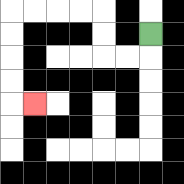{'start': '[6, 1]', 'end': '[1, 4]', 'path_directions': 'D,L,L,U,U,L,L,L,L,D,D,D,D,R', 'path_coordinates': '[[6, 1], [6, 2], [5, 2], [4, 2], [4, 1], [4, 0], [3, 0], [2, 0], [1, 0], [0, 0], [0, 1], [0, 2], [0, 3], [0, 4], [1, 4]]'}